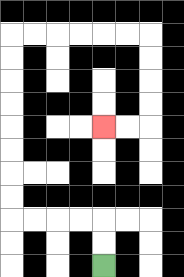{'start': '[4, 11]', 'end': '[4, 5]', 'path_directions': 'U,U,L,L,L,L,U,U,U,U,U,U,U,U,R,R,R,R,R,R,D,D,D,D,L,L', 'path_coordinates': '[[4, 11], [4, 10], [4, 9], [3, 9], [2, 9], [1, 9], [0, 9], [0, 8], [0, 7], [0, 6], [0, 5], [0, 4], [0, 3], [0, 2], [0, 1], [1, 1], [2, 1], [3, 1], [4, 1], [5, 1], [6, 1], [6, 2], [6, 3], [6, 4], [6, 5], [5, 5], [4, 5]]'}